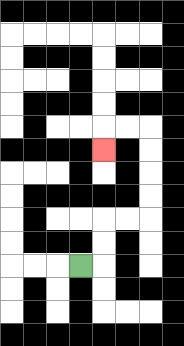{'start': '[3, 11]', 'end': '[4, 6]', 'path_directions': 'R,U,U,R,R,U,U,U,U,L,L,D', 'path_coordinates': '[[3, 11], [4, 11], [4, 10], [4, 9], [5, 9], [6, 9], [6, 8], [6, 7], [6, 6], [6, 5], [5, 5], [4, 5], [4, 6]]'}